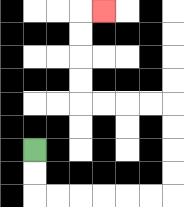{'start': '[1, 6]', 'end': '[4, 0]', 'path_directions': 'D,D,R,R,R,R,R,R,U,U,U,U,L,L,L,L,U,U,U,U,R', 'path_coordinates': '[[1, 6], [1, 7], [1, 8], [2, 8], [3, 8], [4, 8], [5, 8], [6, 8], [7, 8], [7, 7], [7, 6], [7, 5], [7, 4], [6, 4], [5, 4], [4, 4], [3, 4], [3, 3], [3, 2], [3, 1], [3, 0], [4, 0]]'}